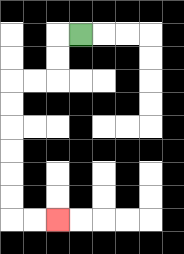{'start': '[3, 1]', 'end': '[2, 9]', 'path_directions': 'L,D,D,L,L,D,D,D,D,D,D,R,R', 'path_coordinates': '[[3, 1], [2, 1], [2, 2], [2, 3], [1, 3], [0, 3], [0, 4], [0, 5], [0, 6], [0, 7], [0, 8], [0, 9], [1, 9], [2, 9]]'}